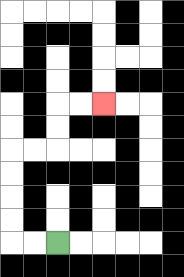{'start': '[2, 10]', 'end': '[4, 4]', 'path_directions': 'L,L,U,U,U,U,R,R,U,U,R,R', 'path_coordinates': '[[2, 10], [1, 10], [0, 10], [0, 9], [0, 8], [0, 7], [0, 6], [1, 6], [2, 6], [2, 5], [2, 4], [3, 4], [4, 4]]'}